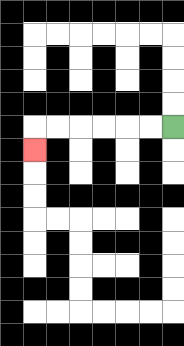{'start': '[7, 5]', 'end': '[1, 6]', 'path_directions': 'L,L,L,L,L,L,D', 'path_coordinates': '[[7, 5], [6, 5], [5, 5], [4, 5], [3, 5], [2, 5], [1, 5], [1, 6]]'}